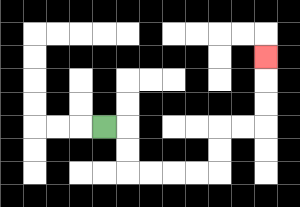{'start': '[4, 5]', 'end': '[11, 2]', 'path_directions': 'R,D,D,R,R,R,R,U,U,R,R,U,U,U', 'path_coordinates': '[[4, 5], [5, 5], [5, 6], [5, 7], [6, 7], [7, 7], [8, 7], [9, 7], [9, 6], [9, 5], [10, 5], [11, 5], [11, 4], [11, 3], [11, 2]]'}